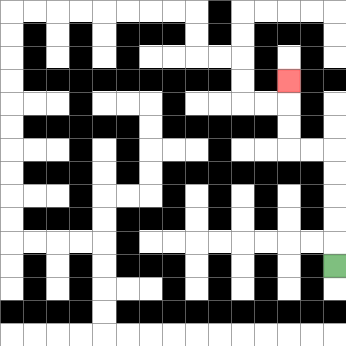{'start': '[14, 11]', 'end': '[12, 3]', 'path_directions': 'U,U,U,U,U,L,L,U,U,U', 'path_coordinates': '[[14, 11], [14, 10], [14, 9], [14, 8], [14, 7], [14, 6], [13, 6], [12, 6], [12, 5], [12, 4], [12, 3]]'}